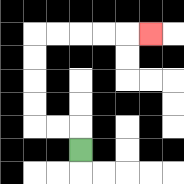{'start': '[3, 6]', 'end': '[6, 1]', 'path_directions': 'U,L,L,U,U,U,U,R,R,R,R,R', 'path_coordinates': '[[3, 6], [3, 5], [2, 5], [1, 5], [1, 4], [1, 3], [1, 2], [1, 1], [2, 1], [3, 1], [4, 1], [5, 1], [6, 1]]'}